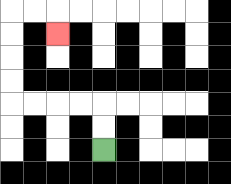{'start': '[4, 6]', 'end': '[2, 1]', 'path_directions': 'U,U,L,L,L,L,U,U,U,U,R,R,D', 'path_coordinates': '[[4, 6], [4, 5], [4, 4], [3, 4], [2, 4], [1, 4], [0, 4], [0, 3], [0, 2], [0, 1], [0, 0], [1, 0], [2, 0], [2, 1]]'}